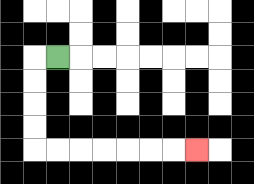{'start': '[2, 2]', 'end': '[8, 6]', 'path_directions': 'L,D,D,D,D,R,R,R,R,R,R,R', 'path_coordinates': '[[2, 2], [1, 2], [1, 3], [1, 4], [1, 5], [1, 6], [2, 6], [3, 6], [4, 6], [5, 6], [6, 6], [7, 6], [8, 6]]'}